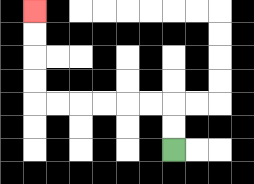{'start': '[7, 6]', 'end': '[1, 0]', 'path_directions': 'U,U,L,L,L,L,L,L,U,U,U,U', 'path_coordinates': '[[7, 6], [7, 5], [7, 4], [6, 4], [5, 4], [4, 4], [3, 4], [2, 4], [1, 4], [1, 3], [1, 2], [1, 1], [1, 0]]'}